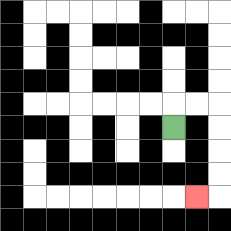{'start': '[7, 5]', 'end': '[8, 8]', 'path_directions': 'U,R,R,D,D,D,D,L', 'path_coordinates': '[[7, 5], [7, 4], [8, 4], [9, 4], [9, 5], [9, 6], [9, 7], [9, 8], [8, 8]]'}